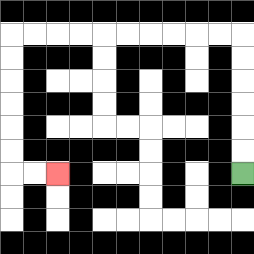{'start': '[10, 7]', 'end': '[2, 7]', 'path_directions': 'U,U,U,U,U,U,L,L,L,L,L,L,L,L,L,L,D,D,D,D,D,D,R,R', 'path_coordinates': '[[10, 7], [10, 6], [10, 5], [10, 4], [10, 3], [10, 2], [10, 1], [9, 1], [8, 1], [7, 1], [6, 1], [5, 1], [4, 1], [3, 1], [2, 1], [1, 1], [0, 1], [0, 2], [0, 3], [0, 4], [0, 5], [0, 6], [0, 7], [1, 7], [2, 7]]'}